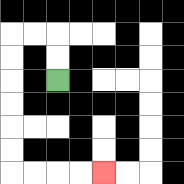{'start': '[2, 3]', 'end': '[4, 7]', 'path_directions': 'U,U,L,L,D,D,D,D,D,D,R,R,R,R', 'path_coordinates': '[[2, 3], [2, 2], [2, 1], [1, 1], [0, 1], [0, 2], [0, 3], [0, 4], [0, 5], [0, 6], [0, 7], [1, 7], [2, 7], [3, 7], [4, 7]]'}